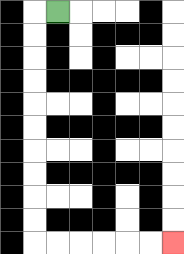{'start': '[2, 0]', 'end': '[7, 10]', 'path_directions': 'L,D,D,D,D,D,D,D,D,D,D,R,R,R,R,R,R', 'path_coordinates': '[[2, 0], [1, 0], [1, 1], [1, 2], [1, 3], [1, 4], [1, 5], [1, 6], [1, 7], [1, 8], [1, 9], [1, 10], [2, 10], [3, 10], [4, 10], [5, 10], [6, 10], [7, 10]]'}